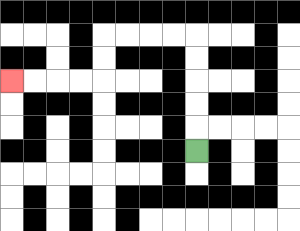{'start': '[8, 6]', 'end': '[0, 3]', 'path_directions': 'U,U,U,U,U,L,L,L,L,D,D,L,L,L,L', 'path_coordinates': '[[8, 6], [8, 5], [8, 4], [8, 3], [8, 2], [8, 1], [7, 1], [6, 1], [5, 1], [4, 1], [4, 2], [4, 3], [3, 3], [2, 3], [1, 3], [0, 3]]'}